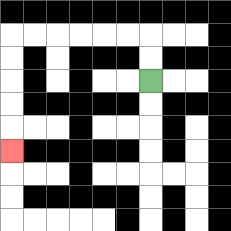{'start': '[6, 3]', 'end': '[0, 6]', 'path_directions': 'U,U,L,L,L,L,L,L,D,D,D,D,D', 'path_coordinates': '[[6, 3], [6, 2], [6, 1], [5, 1], [4, 1], [3, 1], [2, 1], [1, 1], [0, 1], [0, 2], [0, 3], [0, 4], [0, 5], [0, 6]]'}